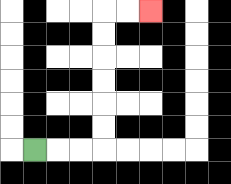{'start': '[1, 6]', 'end': '[6, 0]', 'path_directions': 'R,R,R,U,U,U,U,U,U,R,R', 'path_coordinates': '[[1, 6], [2, 6], [3, 6], [4, 6], [4, 5], [4, 4], [4, 3], [4, 2], [4, 1], [4, 0], [5, 0], [6, 0]]'}